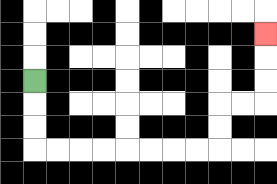{'start': '[1, 3]', 'end': '[11, 1]', 'path_directions': 'D,D,D,R,R,R,R,R,R,R,R,U,U,R,R,U,U,U', 'path_coordinates': '[[1, 3], [1, 4], [1, 5], [1, 6], [2, 6], [3, 6], [4, 6], [5, 6], [6, 6], [7, 6], [8, 6], [9, 6], [9, 5], [9, 4], [10, 4], [11, 4], [11, 3], [11, 2], [11, 1]]'}